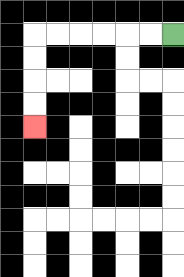{'start': '[7, 1]', 'end': '[1, 5]', 'path_directions': 'L,L,L,L,L,L,D,D,D,D', 'path_coordinates': '[[7, 1], [6, 1], [5, 1], [4, 1], [3, 1], [2, 1], [1, 1], [1, 2], [1, 3], [1, 4], [1, 5]]'}